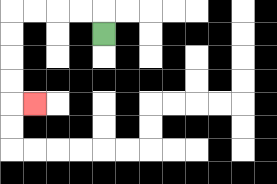{'start': '[4, 1]', 'end': '[1, 4]', 'path_directions': 'U,L,L,L,L,D,D,D,D,R', 'path_coordinates': '[[4, 1], [4, 0], [3, 0], [2, 0], [1, 0], [0, 0], [0, 1], [0, 2], [0, 3], [0, 4], [1, 4]]'}